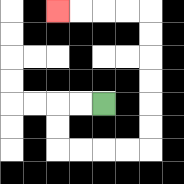{'start': '[4, 4]', 'end': '[2, 0]', 'path_directions': 'L,L,D,D,R,R,R,R,U,U,U,U,U,U,L,L,L,L', 'path_coordinates': '[[4, 4], [3, 4], [2, 4], [2, 5], [2, 6], [3, 6], [4, 6], [5, 6], [6, 6], [6, 5], [6, 4], [6, 3], [6, 2], [6, 1], [6, 0], [5, 0], [4, 0], [3, 0], [2, 0]]'}